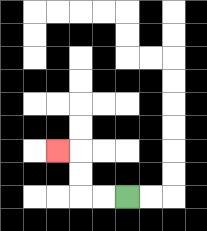{'start': '[5, 8]', 'end': '[2, 6]', 'path_directions': 'L,L,U,U,L', 'path_coordinates': '[[5, 8], [4, 8], [3, 8], [3, 7], [3, 6], [2, 6]]'}